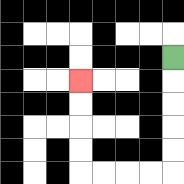{'start': '[7, 2]', 'end': '[3, 3]', 'path_directions': 'D,D,D,D,D,L,L,L,L,U,U,U,U', 'path_coordinates': '[[7, 2], [7, 3], [7, 4], [7, 5], [7, 6], [7, 7], [6, 7], [5, 7], [4, 7], [3, 7], [3, 6], [3, 5], [3, 4], [3, 3]]'}